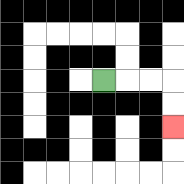{'start': '[4, 3]', 'end': '[7, 5]', 'path_directions': 'R,R,R,D,D', 'path_coordinates': '[[4, 3], [5, 3], [6, 3], [7, 3], [7, 4], [7, 5]]'}